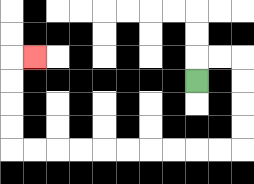{'start': '[8, 3]', 'end': '[1, 2]', 'path_directions': 'U,R,R,D,D,D,D,L,L,L,L,L,L,L,L,L,L,U,U,U,U,R', 'path_coordinates': '[[8, 3], [8, 2], [9, 2], [10, 2], [10, 3], [10, 4], [10, 5], [10, 6], [9, 6], [8, 6], [7, 6], [6, 6], [5, 6], [4, 6], [3, 6], [2, 6], [1, 6], [0, 6], [0, 5], [0, 4], [0, 3], [0, 2], [1, 2]]'}